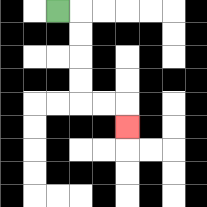{'start': '[2, 0]', 'end': '[5, 5]', 'path_directions': 'R,D,D,D,D,R,R,D', 'path_coordinates': '[[2, 0], [3, 0], [3, 1], [3, 2], [3, 3], [3, 4], [4, 4], [5, 4], [5, 5]]'}